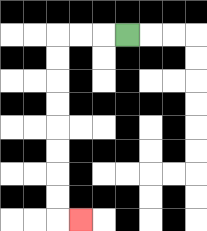{'start': '[5, 1]', 'end': '[3, 9]', 'path_directions': 'L,L,L,D,D,D,D,D,D,D,D,R', 'path_coordinates': '[[5, 1], [4, 1], [3, 1], [2, 1], [2, 2], [2, 3], [2, 4], [2, 5], [2, 6], [2, 7], [2, 8], [2, 9], [3, 9]]'}